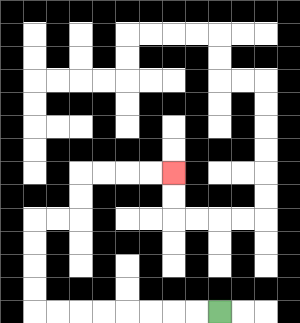{'start': '[9, 13]', 'end': '[7, 7]', 'path_directions': 'L,L,L,L,L,L,L,L,U,U,U,U,R,R,U,U,R,R,R,R', 'path_coordinates': '[[9, 13], [8, 13], [7, 13], [6, 13], [5, 13], [4, 13], [3, 13], [2, 13], [1, 13], [1, 12], [1, 11], [1, 10], [1, 9], [2, 9], [3, 9], [3, 8], [3, 7], [4, 7], [5, 7], [6, 7], [7, 7]]'}